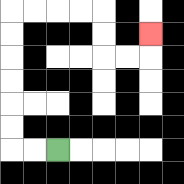{'start': '[2, 6]', 'end': '[6, 1]', 'path_directions': 'L,L,U,U,U,U,U,U,R,R,R,R,D,D,R,R,U', 'path_coordinates': '[[2, 6], [1, 6], [0, 6], [0, 5], [0, 4], [0, 3], [0, 2], [0, 1], [0, 0], [1, 0], [2, 0], [3, 0], [4, 0], [4, 1], [4, 2], [5, 2], [6, 2], [6, 1]]'}